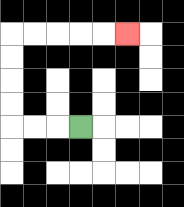{'start': '[3, 5]', 'end': '[5, 1]', 'path_directions': 'L,L,L,U,U,U,U,R,R,R,R,R', 'path_coordinates': '[[3, 5], [2, 5], [1, 5], [0, 5], [0, 4], [0, 3], [0, 2], [0, 1], [1, 1], [2, 1], [3, 1], [4, 1], [5, 1]]'}